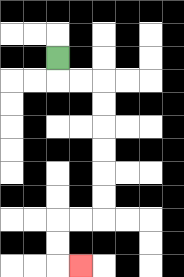{'start': '[2, 2]', 'end': '[3, 11]', 'path_directions': 'D,R,R,D,D,D,D,D,D,L,L,D,D,R', 'path_coordinates': '[[2, 2], [2, 3], [3, 3], [4, 3], [4, 4], [4, 5], [4, 6], [4, 7], [4, 8], [4, 9], [3, 9], [2, 9], [2, 10], [2, 11], [3, 11]]'}